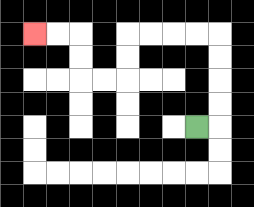{'start': '[8, 5]', 'end': '[1, 1]', 'path_directions': 'R,U,U,U,U,L,L,L,L,D,D,L,L,U,U,L,L', 'path_coordinates': '[[8, 5], [9, 5], [9, 4], [9, 3], [9, 2], [9, 1], [8, 1], [7, 1], [6, 1], [5, 1], [5, 2], [5, 3], [4, 3], [3, 3], [3, 2], [3, 1], [2, 1], [1, 1]]'}